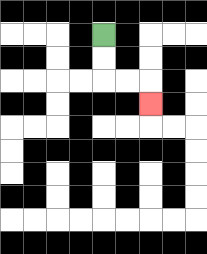{'start': '[4, 1]', 'end': '[6, 4]', 'path_directions': 'D,D,R,R,D', 'path_coordinates': '[[4, 1], [4, 2], [4, 3], [5, 3], [6, 3], [6, 4]]'}